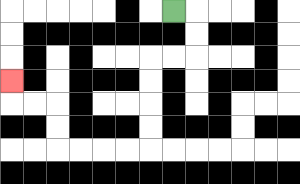{'start': '[7, 0]', 'end': '[0, 3]', 'path_directions': 'R,D,D,L,L,D,D,D,D,L,L,L,L,U,U,L,L,U', 'path_coordinates': '[[7, 0], [8, 0], [8, 1], [8, 2], [7, 2], [6, 2], [6, 3], [6, 4], [6, 5], [6, 6], [5, 6], [4, 6], [3, 6], [2, 6], [2, 5], [2, 4], [1, 4], [0, 4], [0, 3]]'}